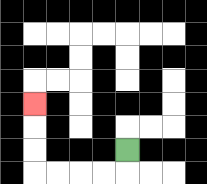{'start': '[5, 6]', 'end': '[1, 4]', 'path_directions': 'D,L,L,L,L,U,U,U', 'path_coordinates': '[[5, 6], [5, 7], [4, 7], [3, 7], [2, 7], [1, 7], [1, 6], [1, 5], [1, 4]]'}